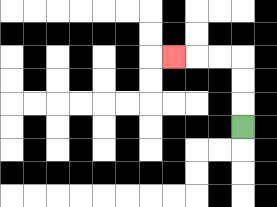{'start': '[10, 5]', 'end': '[7, 2]', 'path_directions': 'U,U,U,L,L,L', 'path_coordinates': '[[10, 5], [10, 4], [10, 3], [10, 2], [9, 2], [8, 2], [7, 2]]'}